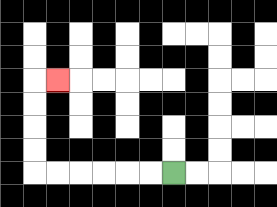{'start': '[7, 7]', 'end': '[2, 3]', 'path_directions': 'L,L,L,L,L,L,U,U,U,U,R', 'path_coordinates': '[[7, 7], [6, 7], [5, 7], [4, 7], [3, 7], [2, 7], [1, 7], [1, 6], [1, 5], [1, 4], [1, 3], [2, 3]]'}